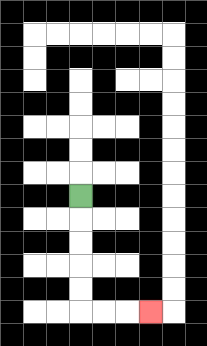{'start': '[3, 8]', 'end': '[6, 13]', 'path_directions': 'D,D,D,D,D,R,R,R', 'path_coordinates': '[[3, 8], [3, 9], [3, 10], [3, 11], [3, 12], [3, 13], [4, 13], [5, 13], [6, 13]]'}